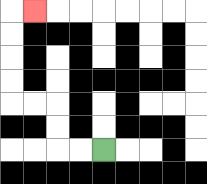{'start': '[4, 6]', 'end': '[1, 0]', 'path_directions': 'L,L,U,U,L,L,U,U,U,U,R', 'path_coordinates': '[[4, 6], [3, 6], [2, 6], [2, 5], [2, 4], [1, 4], [0, 4], [0, 3], [0, 2], [0, 1], [0, 0], [1, 0]]'}